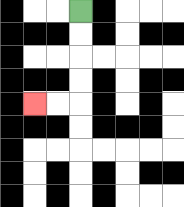{'start': '[3, 0]', 'end': '[1, 4]', 'path_directions': 'D,D,D,D,L,L', 'path_coordinates': '[[3, 0], [3, 1], [3, 2], [3, 3], [3, 4], [2, 4], [1, 4]]'}